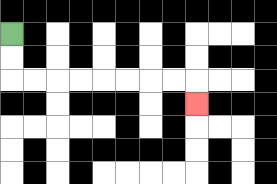{'start': '[0, 1]', 'end': '[8, 4]', 'path_directions': 'D,D,R,R,R,R,R,R,R,R,D', 'path_coordinates': '[[0, 1], [0, 2], [0, 3], [1, 3], [2, 3], [3, 3], [4, 3], [5, 3], [6, 3], [7, 3], [8, 3], [8, 4]]'}